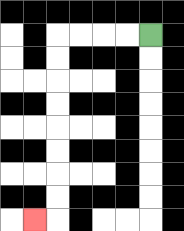{'start': '[6, 1]', 'end': '[1, 9]', 'path_directions': 'L,L,L,L,D,D,D,D,D,D,D,D,L', 'path_coordinates': '[[6, 1], [5, 1], [4, 1], [3, 1], [2, 1], [2, 2], [2, 3], [2, 4], [2, 5], [2, 6], [2, 7], [2, 8], [2, 9], [1, 9]]'}